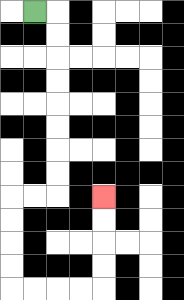{'start': '[1, 0]', 'end': '[4, 8]', 'path_directions': 'R,D,D,D,D,D,D,D,D,L,L,D,D,D,D,R,R,R,R,U,U,U,U', 'path_coordinates': '[[1, 0], [2, 0], [2, 1], [2, 2], [2, 3], [2, 4], [2, 5], [2, 6], [2, 7], [2, 8], [1, 8], [0, 8], [0, 9], [0, 10], [0, 11], [0, 12], [1, 12], [2, 12], [3, 12], [4, 12], [4, 11], [4, 10], [4, 9], [4, 8]]'}